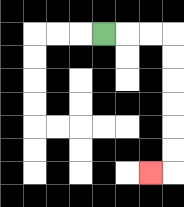{'start': '[4, 1]', 'end': '[6, 7]', 'path_directions': 'R,R,R,D,D,D,D,D,D,L', 'path_coordinates': '[[4, 1], [5, 1], [6, 1], [7, 1], [7, 2], [7, 3], [7, 4], [7, 5], [7, 6], [7, 7], [6, 7]]'}